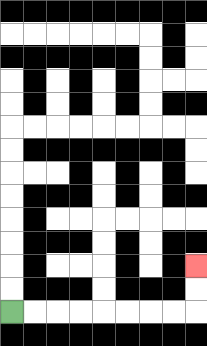{'start': '[0, 13]', 'end': '[8, 11]', 'path_directions': 'R,R,R,R,R,R,R,R,U,U', 'path_coordinates': '[[0, 13], [1, 13], [2, 13], [3, 13], [4, 13], [5, 13], [6, 13], [7, 13], [8, 13], [8, 12], [8, 11]]'}